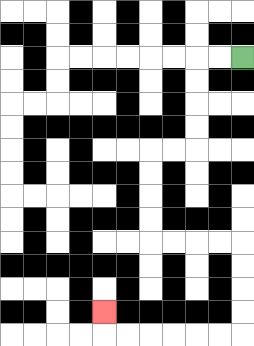{'start': '[10, 2]', 'end': '[4, 13]', 'path_directions': 'L,L,D,D,D,D,L,L,D,D,D,D,R,R,R,R,D,D,D,D,L,L,L,L,L,L,U', 'path_coordinates': '[[10, 2], [9, 2], [8, 2], [8, 3], [8, 4], [8, 5], [8, 6], [7, 6], [6, 6], [6, 7], [6, 8], [6, 9], [6, 10], [7, 10], [8, 10], [9, 10], [10, 10], [10, 11], [10, 12], [10, 13], [10, 14], [9, 14], [8, 14], [7, 14], [6, 14], [5, 14], [4, 14], [4, 13]]'}